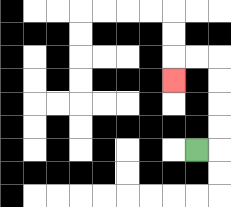{'start': '[8, 6]', 'end': '[7, 3]', 'path_directions': 'R,U,U,U,U,L,L,D', 'path_coordinates': '[[8, 6], [9, 6], [9, 5], [9, 4], [9, 3], [9, 2], [8, 2], [7, 2], [7, 3]]'}